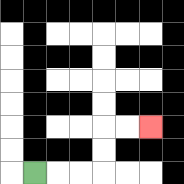{'start': '[1, 7]', 'end': '[6, 5]', 'path_directions': 'R,R,R,U,U,R,R', 'path_coordinates': '[[1, 7], [2, 7], [3, 7], [4, 7], [4, 6], [4, 5], [5, 5], [6, 5]]'}